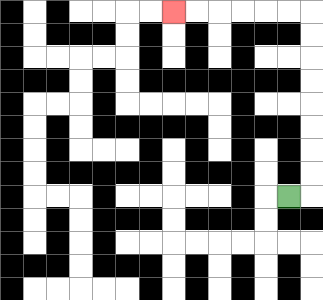{'start': '[12, 8]', 'end': '[7, 0]', 'path_directions': 'R,U,U,U,U,U,U,U,U,L,L,L,L,L,L', 'path_coordinates': '[[12, 8], [13, 8], [13, 7], [13, 6], [13, 5], [13, 4], [13, 3], [13, 2], [13, 1], [13, 0], [12, 0], [11, 0], [10, 0], [9, 0], [8, 0], [7, 0]]'}